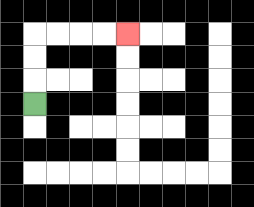{'start': '[1, 4]', 'end': '[5, 1]', 'path_directions': 'U,U,U,R,R,R,R', 'path_coordinates': '[[1, 4], [1, 3], [1, 2], [1, 1], [2, 1], [3, 1], [4, 1], [5, 1]]'}